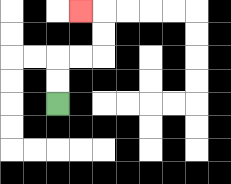{'start': '[2, 4]', 'end': '[3, 0]', 'path_directions': 'U,U,R,R,U,U,L', 'path_coordinates': '[[2, 4], [2, 3], [2, 2], [3, 2], [4, 2], [4, 1], [4, 0], [3, 0]]'}